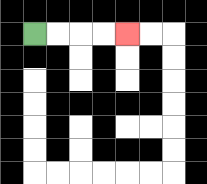{'start': '[1, 1]', 'end': '[5, 1]', 'path_directions': 'R,R,R,R', 'path_coordinates': '[[1, 1], [2, 1], [3, 1], [4, 1], [5, 1]]'}